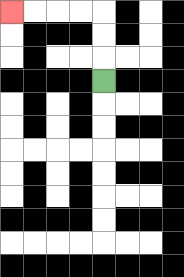{'start': '[4, 3]', 'end': '[0, 0]', 'path_directions': 'U,U,U,L,L,L,L', 'path_coordinates': '[[4, 3], [4, 2], [4, 1], [4, 0], [3, 0], [2, 0], [1, 0], [0, 0]]'}